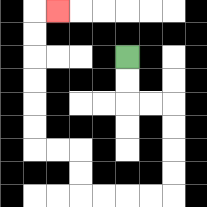{'start': '[5, 2]', 'end': '[2, 0]', 'path_directions': 'D,D,R,R,D,D,D,D,L,L,L,L,U,U,L,L,U,U,U,U,U,U,R', 'path_coordinates': '[[5, 2], [5, 3], [5, 4], [6, 4], [7, 4], [7, 5], [7, 6], [7, 7], [7, 8], [6, 8], [5, 8], [4, 8], [3, 8], [3, 7], [3, 6], [2, 6], [1, 6], [1, 5], [1, 4], [1, 3], [1, 2], [1, 1], [1, 0], [2, 0]]'}